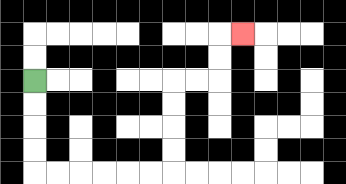{'start': '[1, 3]', 'end': '[10, 1]', 'path_directions': 'D,D,D,D,R,R,R,R,R,R,U,U,U,U,R,R,U,U,R', 'path_coordinates': '[[1, 3], [1, 4], [1, 5], [1, 6], [1, 7], [2, 7], [3, 7], [4, 7], [5, 7], [6, 7], [7, 7], [7, 6], [7, 5], [7, 4], [7, 3], [8, 3], [9, 3], [9, 2], [9, 1], [10, 1]]'}